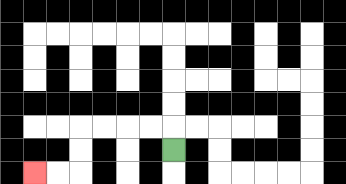{'start': '[7, 6]', 'end': '[1, 7]', 'path_directions': 'U,L,L,L,L,D,D,L,L', 'path_coordinates': '[[7, 6], [7, 5], [6, 5], [5, 5], [4, 5], [3, 5], [3, 6], [3, 7], [2, 7], [1, 7]]'}